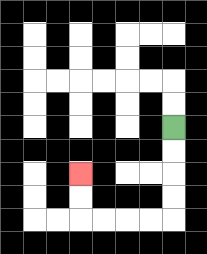{'start': '[7, 5]', 'end': '[3, 7]', 'path_directions': 'D,D,D,D,L,L,L,L,U,U', 'path_coordinates': '[[7, 5], [7, 6], [7, 7], [7, 8], [7, 9], [6, 9], [5, 9], [4, 9], [3, 9], [3, 8], [3, 7]]'}